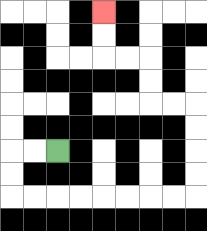{'start': '[2, 6]', 'end': '[4, 0]', 'path_directions': 'L,L,D,D,R,R,R,R,R,R,R,R,U,U,U,U,L,L,U,U,L,L,U,U', 'path_coordinates': '[[2, 6], [1, 6], [0, 6], [0, 7], [0, 8], [1, 8], [2, 8], [3, 8], [4, 8], [5, 8], [6, 8], [7, 8], [8, 8], [8, 7], [8, 6], [8, 5], [8, 4], [7, 4], [6, 4], [6, 3], [6, 2], [5, 2], [4, 2], [4, 1], [4, 0]]'}